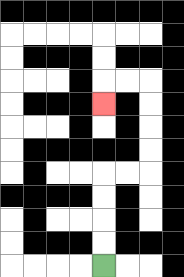{'start': '[4, 11]', 'end': '[4, 4]', 'path_directions': 'U,U,U,U,R,R,U,U,U,U,L,L,D', 'path_coordinates': '[[4, 11], [4, 10], [4, 9], [4, 8], [4, 7], [5, 7], [6, 7], [6, 6], [6, 5], [6, 4], [6, 3], [5, 3], [4, 3], [4, 4]]'}